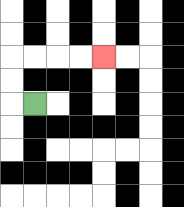{'start': '[1, 4]', 'end': '[4, 2]', 'path_directions': 'L,U,U,R,R,R,R', 'path_coordinates': '[[1, 4], [0, 4], [0, 3], [0, 2], [1, 2], [2, 2], [3, 2], [4, 2]]'}